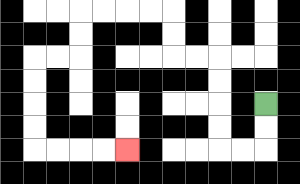{'start': '[11, 4]', 'end': '[5, 6]', 'path_directions': 'D,D,L,L,U,U,U,U,L,L,U,U,L,L,L,L,D,D,L,L,D,D,D,D,R,R,R,R', 'path_coordinates': '[[11, 4], [11, 5], [11, 6], [10, 6], [9, 6], [9, 5], [9, 4], [9, 3], [9, 2], [8, 2], [7, 2], [7, 1], [7, 0], [6, 0], [5, 0], [4, 0], [3, 0], [3, 1], [3, 2], [2, 2], [1, 2], [1, 3], [1, 4], [1, 5], [1, 6], [2, 6], [3, 6], [4, 6], [5, 6]]'}